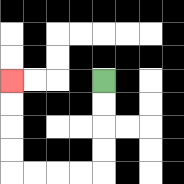{'start': '[4, 3]', 'end': '[0, 3]', 'path_directions': 'D,D,D,D,L,L,L,L,U,U,U,U', 'path_coordinates': '[[4, 3], [4, 4], [4, 5], [4, 6], [4, 7], [3, 7], [2, 7], [1, 7], [0, 7], [0, 6], [0, 5], [0, 4], [0, 3]]'}